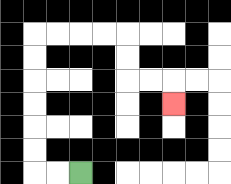{'start': '[3, 7]', 'end': '[7, 4]', 'path_directions': 'L,L,U,U,U,U,U,U,R,R,R,R,D,D,R,R,D', 'path_coordinates': '[[3, 7], [2, 7], [1, 7], [1, 6], [1, 5], [1, 4], [1, 3], [1, 2], [1, 1], [2, 1], [3, 1], [4, 1], [5, 1], [5, 2], [5, 3], [6, 3], [7, 3], [7, 4]]'}